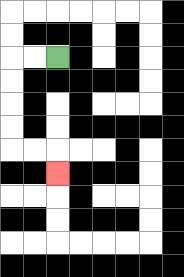{'start': '[2, 2]', 'end': '[2, 7]', 'path_directions': 'L,L,D,D,D,D,R,R,D', 'path_coordinates': '[[2, 2], [1, 2], [0, 2], [0, 3], [0, 4], [0, 5], [0, 6], [1, 6], [2, 6], [2, 7]]'}